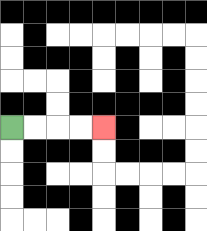{'start': '[0, 5]', 'end': '[4, 5]', 'path_directions': 'R,R,R,R', 'path_coordinates': '[[0, 5], [1, 5], [2, 5], [3, 5], [4, 5]]'}